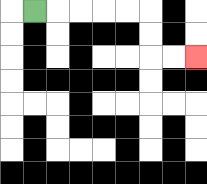{'start': '[1, 0]', 'end': '[8, 2]', 'path_directions': 'R,R,R,R,R,D,D,R,R', 'path_coordinates': '[[1, 0], [2, 0], [3, 0], [4, 0], [5, 0], [6, 0], [6, 1], [6, 2], [7, 2], [8, 2]]'}